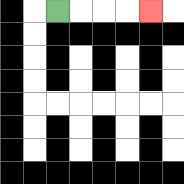{'start': '[2, 0]', 'end': '[6, 0]', 'path_directions': 'R,R,R,R', 'path_coordinates': '[[2, 0], [3, 0], [4, 0], [5, 0], [6, 0]]'}